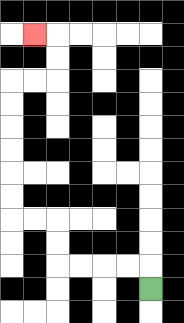{'start': '[6, 12]', 'end': '[1, 1]', 'path_directions': 'U,L,L,L,L,U,U,L,L,U,U,U,U,U,U,R,R,U,U,L', 'path_coordinates': '[[6, 12], [6, 11], [5, 11], [4, 11], [3, 11], [2, 11], [2, 10], [2, 9], [1, 9], [0, 9], [0, 8], [0, 7], [0, 6], [0, 5], [0, 4], [0, 3], [1, 3], [2, 3], [2, 2], [2, 1], [1, 1]]'}